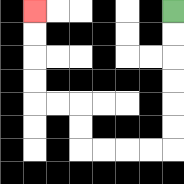{'start': '[7, 0]', 'end': '[1, 0]', 'path_directions': 'D,D,D,D,D,D,L,L,L,L,U,U,L,L,U,U,U,U', 'path_coordinates': '[[7, 0], [7, 1], [7, 2], [7, 3], [7, 4], [7, 5], [7, 6], [6, 6], [5, 6], [4, 6], [3, 6], [3, 5], [3, 4], [2, 4], [1, 4], [1, 3], [1, 2], [1, 1], [1, 0]]'}